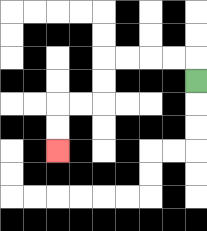{'start': '[8, 3]', 'end': '[2, 6]', 'path_directions': 'U,L,L,L,L,D,D,L,L,D,D', 'path_coordinates': '[[8, 3], [8, 2], [7, 2], [6, 2], [5, 2], [4, 2], [4, 3], [4, 4], [3, 4], [2, 4], [2, 5], [2, 6]]'}